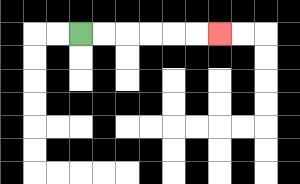{'start': '[3, 1]', 'end': '[9, 1]', 'path_directions': 'R,R,R,R,R,R', 'path_coordinates': '[[3, 1], [4, 1], [5, 1], [6, 1], [7, 1], [8, 1], [9, 1]]'}